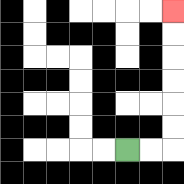{'start': '[5, 6]', 'end': '[7, 0]', 'path_directions': 'R,R,U,U,U,U,U,U', 'path_coordinates': '[[5, 6], [6, 6], [7, 6], [7, 5], [7, 4], [7, 3], [7, 2], [7, 1], [7, 0]]'}